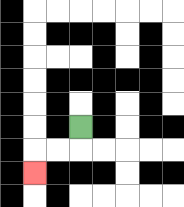{'start': '[3, 5]', 'end': '[1, 7]', 'path_directions': 'D,L,L,D', 'path_coordinates': '[[3, 5], [3, 6], [2, 6], [1, 6], [1, 7]]'}